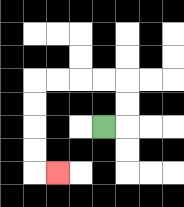{'start': '[4, 5]', 'end': '[2, 7]', 'path_directions': 'R,U,U,L,L,L,L,D,D,D,D,R', 'path_coordinates': '[[4, 5], [5, 5], [5, 4], [5, 3], [4, 3], [3, 3], [2, 3], [1, 3], [1, 4], [1, 5], [1, 6], [1, 7], [2, 7]]'}